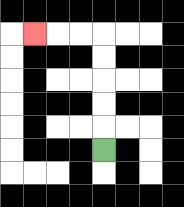{'start': '[4, 6]', 'end': '[1, 1]', 'path_directions': 'U,U,U,U,U,L,L,L', 'path_coordinates': '[[4, 6], [4, 5], [4, 4], [4, 3], [4, 2], [4, 1], [3, 1], [2, 1], [1, 1]]'}